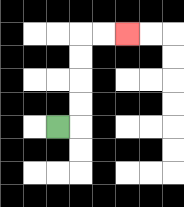{'start': '[2, 5]', 'end': '[5, 1]', 'path_directions': 'R,U,U,U,U,R,R', 'path_coordinates': '[[2, 5], [3, 5], [3, 4], [3, 3], [3, 2], [3, 1], [4, 1], [5, 1]]'}